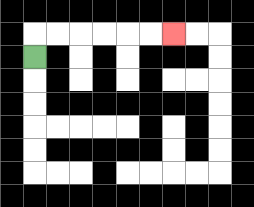{'start': '[1, 2]', 'end': '[7, 1]', 'path_directions': 'U,R,R,R,R,R,R', 'path_coordinates': '[[1, 2], [1, 1], [2, 1], [3, 1], [4, 1], [5, 1], [6, 1], [7, 1]]'}